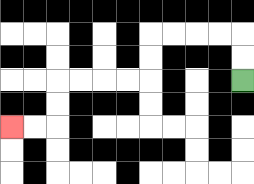{'start': '[10, 3]', 'end': '[0, 5]', 'path_directions': 'U,U,L,L,L,L,D,D,L,L,L,L,D,D,L,L', 'path_coordinates': '[[10, 3], [10, 2], [10, 1], [9, 1], [8, 1], [7, 1], [6, 1], [6, 2], [6, 3], [5, 3], [4, 3], [3, 3], [2, 3], [2, 4], [2, 5], [1, 5], [0, 5]]'}